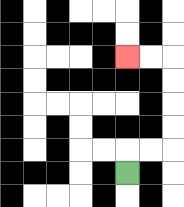{'start': '[5, 7]', 'end': '[5, 2]', 'path_directions': 'U,R,R,U,U,U,U,L,L', 'path_coordinates': '[[5, 7], [5, 6], [6, 6], [7, 6], [7, 5], [7, 4], [7, 3], [7, 2], [6, 2], [5, 2]]'}